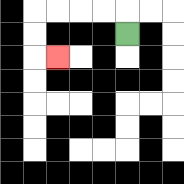{'start': '[5, 1]', 'end': '[2, 2]', 'path_directions': 'U,L,L,L,L,D,D,R', 'path_coordinates': '[[5, 1], [5, 0], [4, 0], [3, 0], [2, 0], [1, 0], [1, 1], [1, 2], [2, 2]]'}